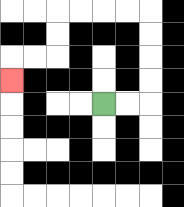{'start': '[4, 4]', 'end': '[0, 3]', 'path_directions': 'R,R,U,U,U,U,L,L,L,L,D,D,L,L,D', 'path_coordinates': '[[4, 4], [5, 4], [6, 4], [6, 3], [6, 2], [6, 1], [6, 0], [5, 0], [4, 0], [3, 0], [2, 0], [2, 1], [2, 2], [1, 2], [0, 2], [0, 3]]'}